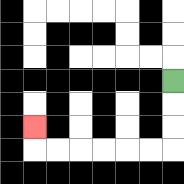{'start': '[7, 3]', 'end': '[1, 5]', 'path_directions': 'D,D,D,L,L,L,L,L,L,U', 'path_coordinates': '[[7, 3], [7, 4], [7, 5], [7, 6], [6, 6], [5, 6], [4, 6], [3, 6], [2, 6], [1, 6], [1, 5]]'}